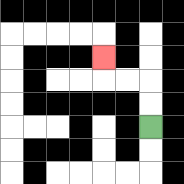{'start': '[6, 5]', 'end': '[4, 2]', 'path_directions': 'U,U,L,L,U', 'path_coordinates': '[[6, 5], [6, 4], [6, 3], [5, 3], [4, 3], [4, 2]]'}